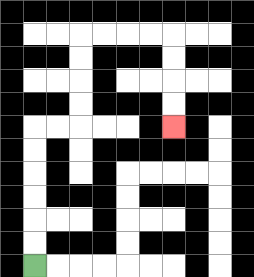{'start': '[1, 11]', 'end': '[7, 5]', 'path_directions': 'U,U,U,U,U,U,R,R,U,U,U,U,R,R,R,R,D,D,D,D', 'path_coordinates': '[[1, 11], [1, 10], [1, 9], [1, 8], [1, 7], [1, 6], [1, 5], [2, 5], [3, 5], [3, 4], [3, 3], [3, 2], [3, 1], [4, 1], [5, 1], [6, 1], [7, 1], [7, 2], [7, 3], [7, 4], [7, 5]]'}